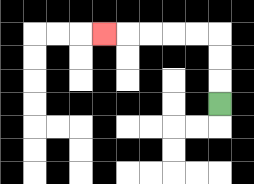{'start': '[9, 4]', 'end': '[4, 1]', 'path_directions': 'U,U,U,L,L,L,L,L', 'path_coordinates': '[[9, 4], [9, 3], [9, 2], [9, 1], [8, 1], [7, 1], [6, 1], [5, 1], [4, 1]]'}